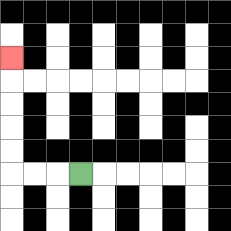{'start': '[3, 7]', 'end': '[0, 2]', 'path_directions': 'L,L,L,U,U,U,U,U', 'path_coordinates': '[[3, 7], [2, 7], [1, 7], [0, 7], [0, 6], [0, 5], [0, 4], [0, 3], [0, 2]]'}